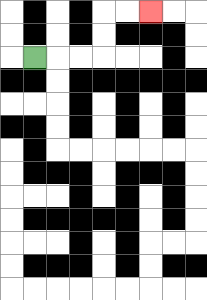{'start': '[1, 2]', 'end': '[6, 0]', 'path_directions': 'R,R,R,U,U,R,R', 'path_coordinates': '[[1, 2], [2, 2], [3, 2], [4, 2], [4, 1], [4, 0], [5, 0], [6, 0]]'}